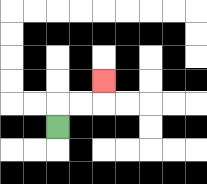{'start': '[2, 5]', 'end': '[4, 3]', 'path_directions': 'U,R,R,U', 'path_coordinates': '[[2, 5], [2, 4], [3, 4], [4, 4], [4, 3]]'}